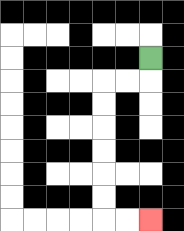{'start': '[6, 2]', 'end': '[6, 9]', 'path_directions': 'D,L,L,D,D,D,D,D,D,R,R', 'path_coordinates': '[[6, 2], [6, 3], [5, 3], [4, 3], [4, 4], [4, 5], [4, 6], [4, 7], [4, 8], [4, 9], [5, 9], [6, 9]]'}